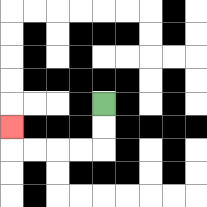{'start': '[4, 4]', 'end': '[0, 5]', 'path_directions': 'D,D,L,L,L,L,U', 'path_coordinates': '[[4, 4], [4, 5], [4, 6], [3, 6], [2, 6], [1, 6], [0, 6], [0, 5]]'}